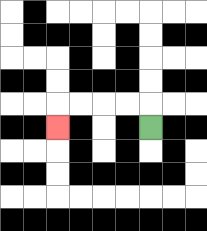{'start': '[6, 5]', 'end': '[2, 5]', 'path_directions': 'U,L,L,L,L,D', 'path_coordinates': '[[6, 5], [6, 4], [5, 4], [4, 4], [3, 4], [2, 4], [2, 5]]'}